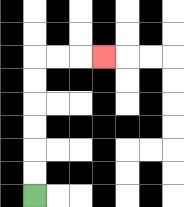{'start': '[1, 8]', 'end': '[4, 2]', 'path_directions': 'U,U,U,U,U,U,R,R,R', 'path_coordinates': '[[1, 8], [1, 7], [1, 6], [1, 5], [1, 4], [1, 3], [1, 2], [2, 2], [3, 2], [4, 2]]'}